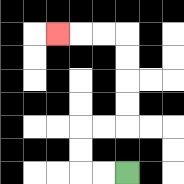{'start': '[5, 7]', 'end': '[2, 1]', 'path_directions': 'L,L,U,U,R,R,U,U,U,U,L,L,L', 'path_coordinates': '[[5, 7], [4, 7], [3, 7], [3, 6], [3, 5], [4, 5], [5, 5], [5, 4], [5, 3], [5, 2], [5, 1], [4, 1], [3, 1], [2, 1]]'}